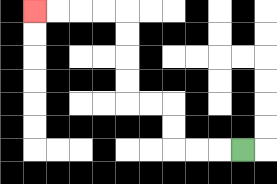{'start': '[10, 6]', 'end': '[1, 0]', 'path_directions': 'L,L,L,U,U,L,L,U,U,U,U,L,L,L,L', 'path_coordinates': '[[10, 6], [9, 6], [8, 6], [7, 6], [7, 5], [7, 4], [6, 4], [5, 4], [5, 3], [5, 2], [5, 1], [5, 0], [4, 0], [3, 0], [2, 0], [1, 0]]'}